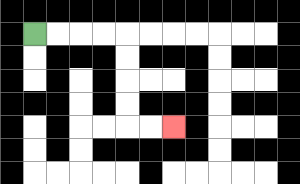{'start': '[1, 1]', 'end': '[7, 5]', 'path_directions': 'R,R,R,R,D,D,D,D,R,R', 'path_coordinates': '[[1, 1], [2, 1], [3, 1], [4, 1], [5, 1], [5, 2], [5, 3], [5, 4], [5, 5], [6, 5], [7, 5]]'}